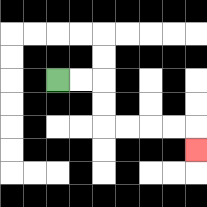{'start': '[2, 3]', 'end': '[8, 6]', 'path_directions': 'R,R,D,D,R,R,R,R,D', 'path_coordinates': '[[2, 3], [3, 3], [4, 3], [4, 4], [4, 5], [5, 5], [6, 5], [7, 5], [8, 5], [8, 6]]'}